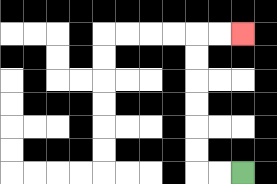{'start': '[10, 7]', 'end': '[10, 1]', 'path_directions': 'L,L,U,U,U,U,U,U,R,R', 'path_coordinates': '[[10, 7], [9, 7], [8, 7], [8, 6], [8, 5], [8, 4], [8, 3], [8, 2], [8, 1], [9, 1], [10, 1]]'}